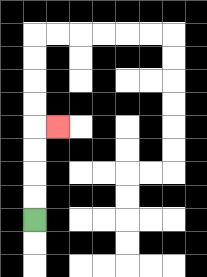{'start': '[1, 9]', 'end': '[2, 5]', 'path_directions': 'U,U,U,U,R', 'path_coordinates': '[[1, 9], [1, 8], [1, 7], [1, 6], [1, 5], [2, 5]]'}